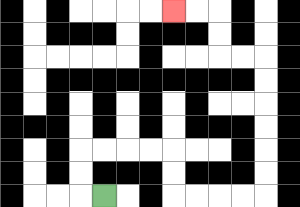{'start': '[4, 8]', 'end': '[7, 0]', 'path_directions': 'L,U,U,R,R,R,R,D,D,R,R,R,R,U,U,U,U,U,U,L,L,U,U,L,L', 'path_coordinates': '[[4, 8], [3, 8], [3, 7], [3, 6], [4, 6], [5, 6], [6, 6], [7, 6], [7, 7], [7, 8], [8, 8], [9, 8], [10, 8], [11, 8], [11, 7], [11, 6], [11, 5], [11, 4], [11, 3], [11, 2], [10, 2], [9, 2], [9, 1], [9, 0], [8, 0], [7, 0]]'}